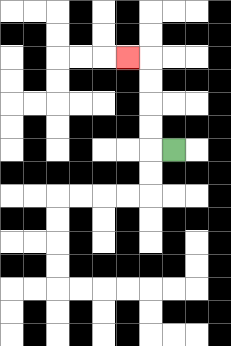{'start': '[7, 6]', 'end': '[5, 2]', 'path_directions': 'L,U,U,U,U,L', 'path_coordinates': '[[7, 6], [6, 6], [6, 5], [6, 4], [6, 3], [6, 2], [5, 2]]'}